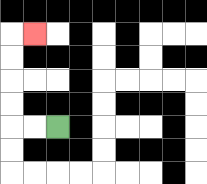{'start': '[2, 5]', 'end': '[1, 1]', 'path_directions': 'L,L,U,U,U,U,R', 'path_coordinates': '[[2, 5], [1, 5], [0, 5], [0, 4], [0, 3], [0, 2], [0, 1], [1, 1]]'}